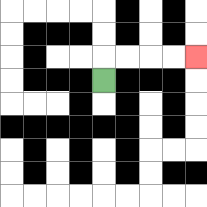{'start': '[4, 3]', 'end': '[8, 2]', 'path_directions': 'U,R,R,R,R', 'path_coordinates': '[[4, 3], [4, 2], [5, 2], [6, 2], [7, 2], [8, 2]]'}